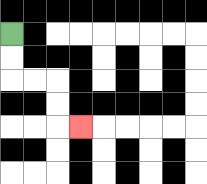{'start': '[0, 1]', 'end': '[3, 5]', 'path_directions': 'D,D,R,R,D,D,R', 'path_coordinates': '[[0, 1], [0, 2], [0, 3], [1, 3], [2, 3], [2, 4], [2, 5], [3, 5]]'}